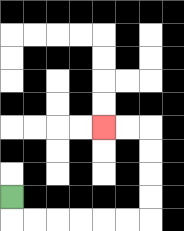{'start': '[0, 8]', 'end': '[4, 5]', 'path_directions': 'D,R,R,R,R,R,R,U,U,U,U,L,L', 'path_coordinates': '[[0, 8], [0, 9], [1, 9], [2, 9], [3, 9], [4, 9], [5, 9], [6, 9], [6, 8], [6, 7], [6, 6], [6, 5], [5, 5], [4, 5]]'}